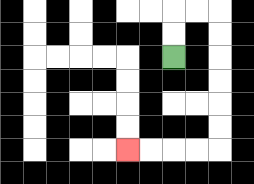{'start': '[7, 2]', 'end': '[5, 6]', 'path_directions': 'U,U,R,R,D,D,D,D,D,D,L,L,L,L', 'path_coordinates': '[[7, 2], [7, 1], [7, 0], [8, 0], [9, 0], [9, 1], [9, 2], [9, 3], [9, 4], [9, 5], [9, 6], [8, 6], [7, 6], [6, 6], [5, 6]]'}